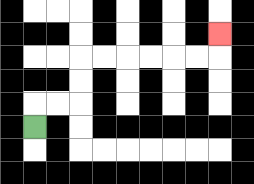{'start': '[1, 5]', 'end': '[9, 1]', 'path_directions': 'U,R,R,U,U,R,R,R,R,R,R,U', 'path_coordinates': '[[1, 5], [1, 4], [2, 4], [3, 4], [3, 3], [3, 2], [4, 2], [5, 2], [6, 2], [7, 2], [8, 2], [9, 2], [9, 1]]'}